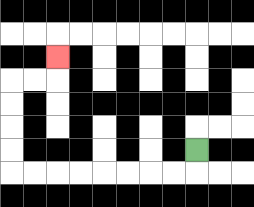{'start': '[8, 6]', 'end': '[2, 2]', 'path_directions': 'D,L,L,L,L,L,L,L,L,U,U,U,U,R,R,U', 'path_coordinates': '[[8, 6], [8, 7], [7, 7], [6, 7], [5, 7], [4, 7], [3, 7], [2, 7], [1, 7], [0, 7], [0, 6], [0, 5], [0, 4], [0, 3], [1, 3], [2, 3], [2, 2]]'}